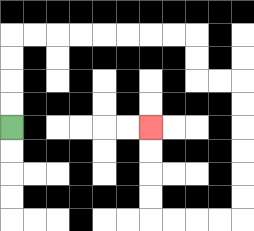{'start': '[0, 5]', 'end': '[6, 5]', 'path_directions': 'U,U,U,U,R,R,R,R,R,R,R,R,D,D,R,R,D,D,D,D,D,D,L,L,L,L,U,U,U,U', 'path_coordinates': '[[0, 5], [0, 4], [0, 3], [0, 2], [0, 1], [1, 1], [2, 1], [3, 1], [4, 1], [5, 1], [6, 1], [7, 1], [8, 1], [8, 2], [8, 3], [9, 3], [10, 3], [10, 4], [10, 5], [10, 6], [10, 7], [10, 8], [10, 9], [9, 9], [8, 9], [7, 9], [6, 9], [6, 8], [6, 7], [6, 6], [6, 5]]'}